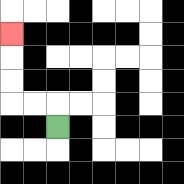{'start': '[2, 5]', 'end': '[0, 1]', 'path_directions': 'U,L,L,U,U,U', 'path_coordinates': '[[2, 5], [2, 4], [1, 4], [0, 4], [0, 3], [0, 2], [0, 1]]'}